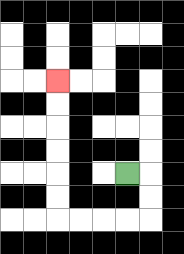{'start': '[5, 7]', 'end': '[2, 3]', 'path_directions': 'R,D,D,L,L,L,L,U,U,U,U,U,U', 'path_coordinates': '[[5, 7], [6, 7], [6, 8], [6, 9], [5, 9], [4, 9], [3, 9], [2, 9], [2, 8], [2, 7], [2, 6], [2, 5], [2, 4], [2, 3]]'}